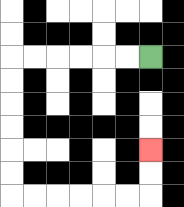{'start': '[6, 2]', 'end': '[6, 6]', 'path_directions': 'L,L,L,L,L,L,D,D,D,D,D,D,R,R,R,R,R,R,U,U', 'path_coordinates': '[[6, 2], [5, 2], [4, 2], [3, 2], [2, 2], [1, 2], [0, 2], [0, 3], [0, 4], [0, 5], [0, 6], [0, 7], [0, 8], [1, 8], [2, 8], [3, 8], [4, 8], [5, 8], [6, 8], [6, 7], [6, 6]]'}